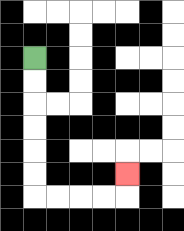{'start': '[1, 2]', 'end': '[5, 7]', 'path_directions': 'D,D,D,D,D,D,R,R,R,R,U', 'path_coordinates': '[[1, 2], [1, 3], [1, 4], [1, 5], [1, 6], [1, 7], [1, 8], [2, 8], [3, 8], [4, 8], [5, 8], [5, 7]]'}